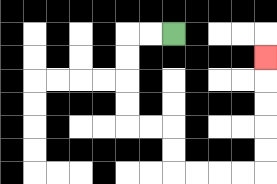{'start': '[7, 1]', 'end': '[11, 2]', 'path_directions': 'L,L,D,D,D,D,R,R,D,D,R,R,R,R,U,U,U,U,U', 'path_coordinates': '[[7, 1], [6, 1], [5, 1], [5, 2], [5, 3], [5, 4], [5, 5], [6, 5], [7, 5], [7, 6], [7, 7], [8, 7], [9, 7], [10, 7], [11, 7], [11, 6], [11, 5], [11, 4], [11, 3], [11, 2]]'}